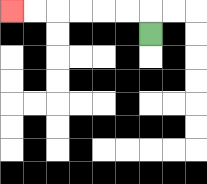{'start': '[6, 1]', 'end': '[0, 0]', 'path_directions': 'U,L,L,L,L,L,L', 'path_coordinates': '[[6, 1], [6, 0], [5, 0], [4, 0], [3, 0], [2, 0], [1, 0], [0, 0]]'}